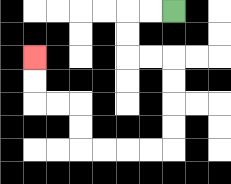{'start': '[7, 0]', 'end': '[1, 2]', 'path_directions': 'L,L,D,D,R,R,D,D,D,D,L,L,L,L,U,U,L,L,U,U', 'path_coordinates': '[[7, 0], [6, 0], [5, 0], [5, 1], [5, 2], [6, 2], [7, 2], [7, 3], [7, 4], [7, 5], [7, 6], [6, 6], [5, 6], [4, 6], [3, 6], [3, 5], [3, 4], [2, 4], [1, 4], [1, 3], [1, 2]]'}